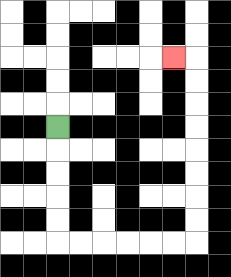{'start': '[2, 5]', 'end': '[7, 2]', 'path_directions': 'D,D,D,D,D,R,R,R,R,R,R,U,U,U,U,U,U,U,U,L', 'path_coordinates': '[[2, 5], [2, 6], [2, 7], [2, 8], [2, 9], [2, 10], [3, 10], [4, 10], [5, 10], [6, 10], [7, 10], [8, 10], [8, 9], [8, 8], [8, 7], [8, 6], [8, 5], [8, 4], [8, 3], [8, 2], [7, 2]]'}